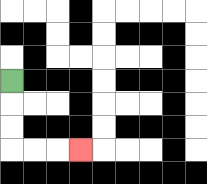{'start': '[0, 3]', 'end': '[3, 6]', 'path_directions': 'D,D,D,R,R,R', 'path_coordinates': '[[0, 3], [0, 4], [0, 5], [0, 6], [1, 6], [2, 6], [3, 6]]'}